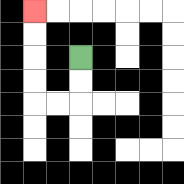{'start': '[3, 2]', 'end': '[1, 0]', 'path_directions': 'D,D,L,L,U,U,U,U', 'path_coordinates': '[[3, 2], [3, 3], [3, 4], [2, 4], [1, 4], [1, 3], [1, 2], [1, 1], [1, 0]]'}